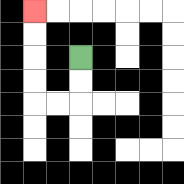{'start': '[3, 2]', 'end': '[1, 0]', 'path_directions': 'D,D,L,L,U,U,U,U', 'path_coordinates': '[[3, 2], [3, 3], [3, 4], [2, 4], [1, 4], [1, 3], [1, 2], [1, 1], [1, 0]]'}